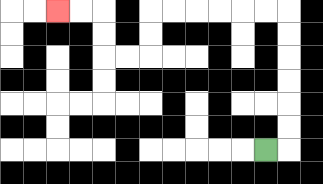{'start': '[11, 6]', 'end': '[2, 0]', 'path_directions': 'R,U,U,U,U,U,U,L,L,L,L,L,L,D,D,L,L,U,U,L,L', 'path_coordinates': '[[11, 6], [12, 6], [12, 5], [12, 4], [12, 3], [12, 2], [12, 1], [12, 0], [11, 0], [10, 0], [9, 0], [8, 0], [7, 0], [6, 0], [6, 1], [6, 2], [5, 2], [4, 2], [4, 1], [4, 0], [3, 0], [2, 0]]'}